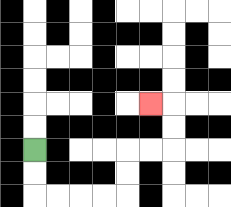{'start': '[1, 6]', 'end': '[6, 4]', 'path_directions': 'D,D,R,R,R,R,U,U,R,R,U,U,L', 'path_coordinates': '[[1, 6], [1, 7], [1, 8], [2, 8], [3, 8], [4, 8], [5, 8], [5, 7], [5, 6], [6, 6], [7, 6], [7, 5], [7, 4], [6, 4]]'}